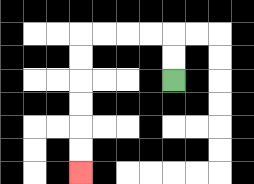{'start': '[7, 3]', 'end': '[3, 7]', 'path_directions': 'U,U,L,L,L,L,D,D,D,D,D,D', 'path_coordinates': '[[7, 3], [7, 2], [7, 1], [6, 1], [5, 1], [4, 1], [3, 1], [3, 2], [3, 3], [3, 4], [3, 5], [3, 6], [3, 7]]'}